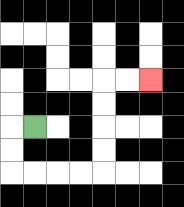{'start': '[1, 5]', 'end': '[6, 3]', 'path_directions': 'L,D,D,R,R,R,R,U,U,U,U,R,R', 'path_coordinates': '[[1, 5], [0, 5], [0, 6], [0, 7], [1, 7], [2, 7], [3, 7], [4, 7], [4, 6], [4, 5], [4, 4], [4, 3], [5, 3], [6, 3]]'}